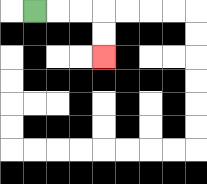{'start': '[1, 0]', 'end': '[4, 2]', 'path_directions': 'R,R,R,D,D', 'path_coordinates': '[[1, 0], [2, 0], [3, 0], [4, 0], [4, 1], [4, 2]]'}